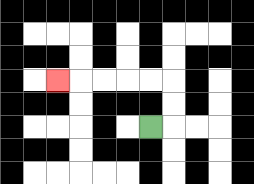{'start': '[6, 5]', 'end': '[2, 3]', 'path_directions': 'R,U,U,L,L,L,L,L', 'path_coordinates': '[[6, 5], [7, 5], [7, 4], [7, 3], [6, 3], [5, 3], [4, 3], [3, 3], [2, 3]]'}